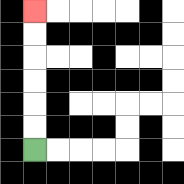{'start': '[1, 6]', 'end': '[1, 0]', 'path_directions': 'U,U,U,U,U,U', 'path_coordinates': '[[1, 6], [1, 5], [1, 4], [1, 3], [1, 2], [1, 1], [1, 0]]'}